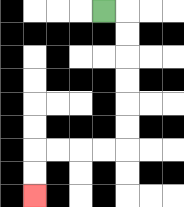{'start': '[4, 0]', 'end': '[1, 8]', 'path_directions': 'R,D,D,D,D,D,D,L,L,L,L,D,D', 'path_coordinates': '[[4, 0], [5, 0], [5, 1], [5, 2], [5, 3], [5, 4], [5, 5], [5, 6], [4, 6], [3, 6], [2, 6], [1, 6], [1, 7], [1, 8]]'}